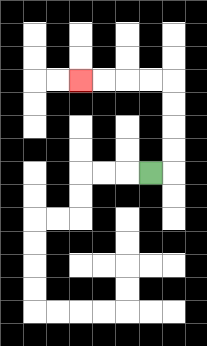{'start': '[6, 7]', 'end': '[3, 3]', 'path_directions': 'R,U,U,U,U,L,L,L,L', 'path_coordinates': '[[6, 7], [7, 7], [7, 6], [7, 5], [7, 4], [7, 3], [6, 3], [5, 3], [4, 3], [3, 3]]'}